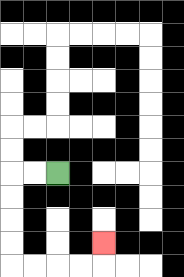{'start': '[2, 7]', 'end': '[4, 10]', 'path_directions': 'L,L,D,D,D,D,R,R,R,R,U', 'path_coordinates': '[[2, 7], [1, 7], [0, 7], [0, 8], [0, 9], [0, 10], [0, 11], [1, 11], [2, 11], [3, 11], [4, 11], [4, 10]]'}